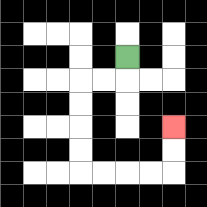{'start': '[5, 2]', 'end': '[7, 5]', 'path_directions': 'D,L,L,D,D,D,D,R,R,R,R,U,U', 'path_coordinates': '[[5, 2], [5, 3], [4, 3], [3, 3], [3, 4], [3, 5], [3, 6], [3, 7], [4, 7], [5, 7], [6, 7], [7, 7], [7, 6], [7, 5]]'}